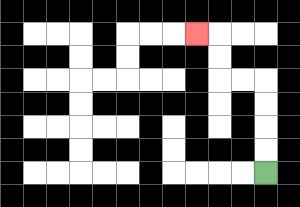{'start': '[11, 7]', 'end': '[8, 1]', 'path_directions': 'U,U,U,U,L,L,U,U,L', 'path_coordinates': '[[11, 7], [11, 6], [11, 5], [11, 4], [11, 3], [10, 3], [9, 3], [9, 2], [9, 1], [8, 1]]'}